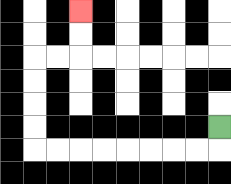{'start': '[9, 5]', 'end': '[3, 0]', 'path_directions': 'D,L,L,L,L,L,L,L,L,U,U,U,U,R,R,U,U', 'path_coordinates': '[[9, 5], [9, 6], [8, 6], [7, 6], [6, 6], [5, 6], [4, 6], [3, 6], [2, 6], [1, 6], [1, 5], [1, 4], [1, 3], [1, 2], [2, 2], [3, 2], [3, 1], [3, 0]]'}